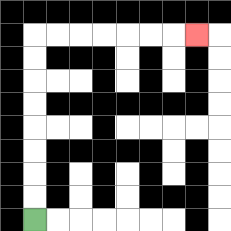{'start': '[1, 9]', 'end': '[8, 1]', 'path_directions': 'U,U,U,U,U,U,U,U,R,R,R,R,R,R,R', 'path_coordinates': '[[1, 9], [1, 8], [1, 7], [1, 6], [1, 5], [1, 4], [1, 3], [1, 2], [1, 1], [2, 1], [3, 1], [4, 1], [5, 1], [6, 1], [7, 1], [8, 1]]'}